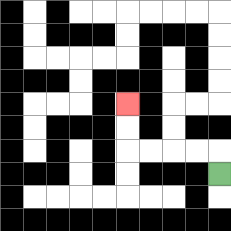{'start': '[9, 7]', 'end': '[5, 4]', 'path_directions': 'U,L,L,L,L,U,U', 'path_coordinates': '[[9, 7], [9, 6], [8, 6], [7, 6], [6, 6], [5, 6], [5, 5], [5, 4]]'}